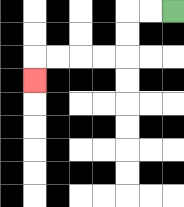{'start': '[7, 0]', 'end': '[1, 3]', 'path_directions': 'L,L,D,D,L,L,L,L,D', 'path_coordinates': '[[7, 0], [6, 0], [5, 0], [5, 1], [5, 2], [4, 2], [3, 2], [2, 2], [1, 2], [1, 3]]'}